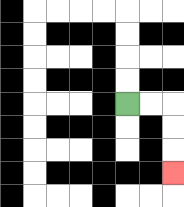{'start': '[5, 4]', 'end': '[7, 7]', 'path_directions': 'R,R,D,D,D', 'path_coordinates': '[[5, 4], [6, 4], [7, 4], [7, 5], [7, 6], [7, 7]]'}